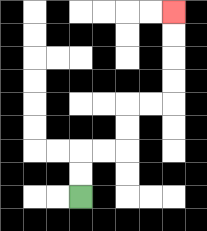{'start': '[3, 8]', 'end': '[7, 0]', 'path_directions': 'U,U,R,R,U,U,R,R,U,U,U,U', 'path_coordinates': '[[3, 8], [3, 7], [3, 6], [4, 6], [5, 6], [5, 5], [5, 4], [6, 4], [7, 4], [7, 3], [7, 2], [7, 1], [7, 0]]'}